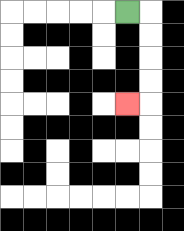{'start': '[5, 0]', 'end': '[5, 4]', 'path_directions': 'R,D,D,D,D,L', 'path_coordinates': '[[5, 0], [6, 0], [6, 1], [6, 2], [6, 3], [6, 4], [5, 4]]'}